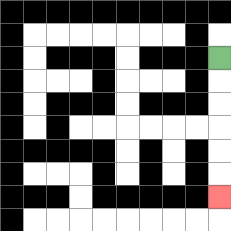{'start': '[9, 2]', 'end': '[9, 8]', 'path_directions': 'D,D,D,D,D,D', 'path_coordinates': '[[9, 2], [9, 3], [9, 4], [9, 5], [9, 6], [9, 7], [9, 8]]'}